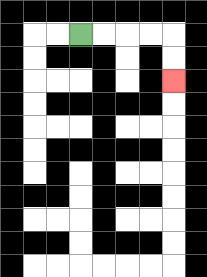{'start': '[3, 1]', 'end': '[7, 3]', 'path_directions': 'R,R,R,R,D,D', 'path_coordinates': '[[3, 1], [4, 1], [5, 1], [6, 1], [7, 1], [7, 2], [7, 3]]'}